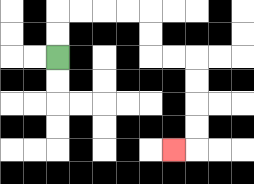{'start': '[2, 2]', 'end': '[7, 6]', 'path_directions': 'U,U,R,R,R,R,D,D,R,R,D,D,D,D,L', 'path_coordinates': '[[2, 2], [2, 1], [2, 0], [3, 0], [4, 0], [5, 0], [6, 0], [6, 1], [6, 2], [7, 2], [8, 2], [8, 3], [8, 4], [8, 5], [8, 6], [7, 6]]'}